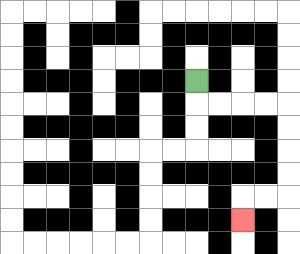{'start': '[8, 3]', 'end': '[10, 9]', 'path_directions': 'D,R,R,R,R,D,D,D,D,L,L,D', 'path_coordinates': '[[8, 3], [8, 4], [9, 4], [10, 4], [11, 4], [12, 4], [12, 5], [12, 6], [12, 7], [12, 8], [11, 8], [10, 8], [10, 9]]'}